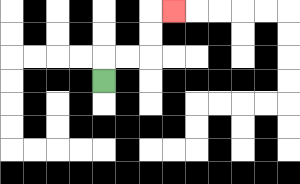{'start': '[4, 3]', 'end': '[7, 0]', 'path_directions': 'U,R,R,U,U,R', 'path_coordinates': '[[4, 3], [4, 2], [5, 2], [6, 2], [6, 1], [6, 0], [7, 0]]'}